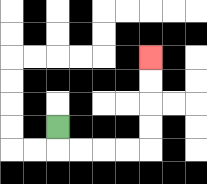{'start': '[2, 5]', 'end': '[6, 2]', 'path_directions': 'D,R,R,R,R,U,U,U,U', 'path_coordinates': '[[2, 5], [2, 6], [3, 6], [4, 6], [5, 6], [6, 6], [6, 5], [6, 4], [6, 3], [6, 2]]'}